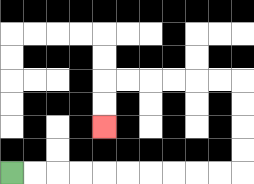{'start': '[0, 7]', 'end': '[4, 5]', 'path_directions': 'R,R,R,R,R,R,R,R,R,R,U,U,U,U,L,L,L,L,L,L,D,D', 'path_coordinates': '[[0, 7], [1, 7], [2, 7], [3, 7], [4, 7], [5, 7], [6, 7], [7, 7], [8, 7], [9, 7], [10, 7], [10, 6], [10, 5], [10, 4], [10, 3], [9, 3], [8, 3], [7, 3], [6, 3], [5, 3], [4, 3], [4, 4], [4, 5]]'}